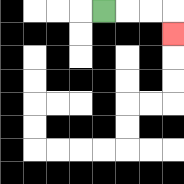{'start': '[4, 0]', 'end': '[7, 1]', 'path_directions': 'R,R,R,D', 'path_coordinates': '[[4, 0], [5, 0], [6, 0], [7, 0], [7, 1]]'}